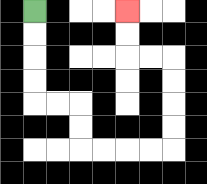{'start': '[1, 0]', 'end': '[5, 0]', 'path_directions': 'D,D,D,D,R,R,D,D,R,R,R,R,U,U,U,U,L,L,U,U', 'path_coordinates': '[[1, 0], [1, 1], [1, 2], [1, 3], [1, 4], [2, 4], [3, 4], [3, 5], [3, 6], [4, 6], [5, 6], [6, 6], [7, 6], [7, 5], [7, 4], [7, 3], [7, 2], [6, 2], [5, 2], [5, 1], [5, 0]]'}